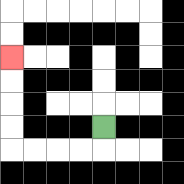{'start': '[4, 5]', 'end': '[0, 2]', 'path_directions': 'D,L,L,L,L,U,U,U,U', 'path_coordinates': '[[4, 5], [4, 6], [3, 6], [2, 6], [1, 6], [0, 6], [0, 5], [0, 4], [0, 3], [0, 2]]'}